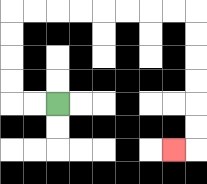{'start': '[2, 4]', 'end': '[7, 6]', 'path_directions': 'L,L,U,U,U,U,R,R,R,R,R,R,R,R,D,D,D,D,D,D,L', 'path_coordinates': '[[2, 4], [1, 4], [0, 4], [0, 3], [0, 2], [0, 1], [0, 0], [1, 0], [2, 0], [3, 0], [4, 0], [5, 0], [6, 0], [7, 0], [8, 0], [8, 1], [8, 2], [8, 3], [8, 4], [8, 5], [8, 6], [7, 6]]'}